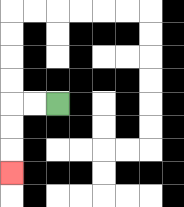{'start': '[2, 4]', 'end': '[0, 7]', 'path_directions': 'L,L,D,D,D', 'path_coordinates': '[[2, 4], [1, 4], [0, 4], [0, 5], [0, 6], [0, 7]]'}